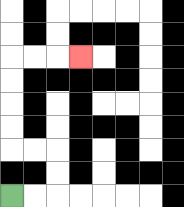{'start': '[0, 8]', 'end': '[3, 2]', 'path_directions': 'R,R,U,U,L,L,U,U,U,U,R,R,R', 'path_coordinates': '[[0, 8], [1, 8], [2, 8], [2, 7], [2, 6], [1, 6], [0, 6], [0, 5], [0, 4], [0, 3], [0, 2], [1, 2], [2, 2], [3, 2]]'}